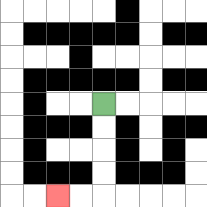{'start': '[4, 4]', 'end': '[2, 8]', 'path_directions': 'D,D,D,D,L,L', 'path_coordinates': '[[4, 4], [4, 5], [4, 6], [4, 7], [4, 8], [3, 8], [2, 8]]'}